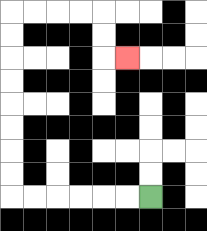{'start': '[6, 8]', 'end': '[5, 2]', 'path_directions': 'L,L,L,L,L,L,U,U,U,U,U,U,U,U,R,R,R,R,D,D,R', 'path_coordinates': '[[6, 8], [5, 8], [4, 8], [3, 8], [2, 8], [1, 8], [0, 8], [0, 7], [0, 6], [0, 5], [0, 4], [0, 3], [0, 2], [0, 1], [0, 0], [1, 0], [2, 0], [3, 0], [4, 0], [4, 1], [4, 2], [5, 2]]'}